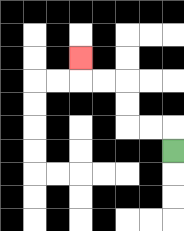{'start': '[7, 6]', 'end': '[3, 2]', 'path_directions': 'U,L,L,U,U,L,L,U', 'path_coordinates': '[[7, 6], [7, 5], [6, 5], [5, 5], [5, 4], [5, 3], [4, 3], [3, 3], [3, 2]]'}